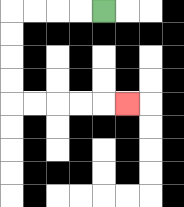{'start': '[4, 0]', 'end': '[5, 4]', 'path_directions': 'L,L,L,L,D,D,D,D,R,R,R,R,R', 'path_coordinates': '[[4, 0], [3, 0], [2, 0], [1, 0], [0, 0], [0, 1], [0, 2], [0, 3], [0, 4], [1, 4], [2, 4], [3, 4], [4, 4], [5, 4]]'}